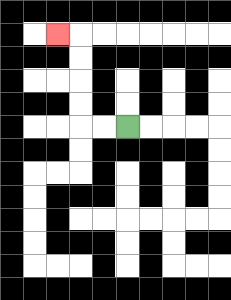{'start': '[5, 5]', 'end': '[2, 1]', 'path_directions': 'L,L,U,U,U,U,L', 'path_coordinates': '[[5, 5], [4, 5], [3, 5], [3, 4], [3, 3], [3, 2], [3, 1], [2, 1]]'}